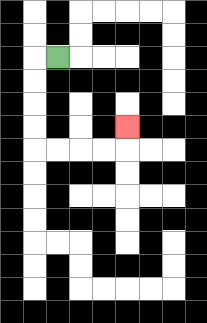{'start': '[2, 2]', 'end': '[5, 5]', 'path_directions': 'L,D,D,D,D,R,R,R,R,U', 'path_coordinates': '[[2, 2], [1, 2], [1, 3], [1, 4], [1, 5], [1, 6], [2, 6], [3, 6], [4, 6], [5, 6], [5, 5]]'}